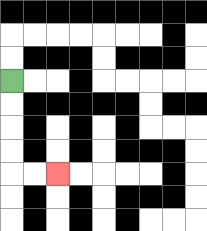{'start': '[0, 3]', 'end': '[2, 7]', 'path_directions': 'D,D,D,D,R,R', 'path_coordinates': '[[0, 3], [0, 4], [0, 5], [0, 6], [0, 7], [1, 7], [2, 7]]'}